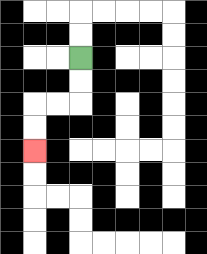{'start': '[3, 2]', 'end': '[1, 6]', 'path_directions': 'D,D,L,L,D,D', 'path_coordinates': '[[3, 2], [3, 3], [3, 4], [2, 4], [1, 4], [1, 5], [1, 6]]'}